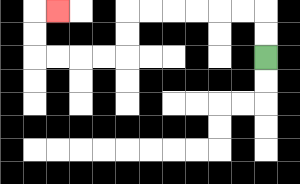{'start': '[11, 2]', 'end': '[2, 0]', 'path_directions': 'U,U,L,L,L,L,L,L,D,D,L,L,L,L,U,U,R', 'path_coordinates': '[[11, 2], [11, 1], [11, 0], [10, 0], [9, 0], [8, 0], [7, 0], [6, 0], [5, 0], [5, 1], [5, 2], [4, 2], [3, 2], [2, 2], [1, 2], [1, 1], [1, 0], [2, 0]]'}